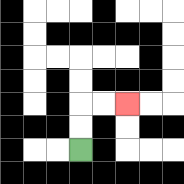{'start': '[3, 6]', 'end': '[5, 4]', 'path_directions': 'U,U,R,R', 'path_coordinates': '[[3, 6], [3, 5], [3, 4], [4, 4], [5, 4]]'}